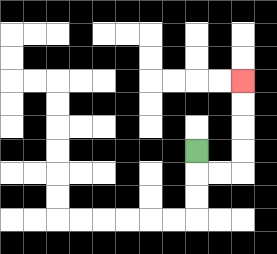{'start': '[8, 6]', 'end': '[10, 3]', 'path_directions': 'D,R,R,U,U,U,U', 'path_coordinates': '[[8, 6], [8, 7], [9, 7], [10, 7], [10, 6], [10, 5], [10, 4], [10, 3]]'}